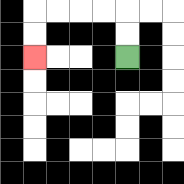{'start': '[5, 2]', 'end': '[1, 2]', 'path_directions': 'U,U,L,L,L,L,D,D', 'path_coordinates': '[[5, 2], [5, 1], [5, 0], [4, 0], [3, 0], [2, 0], [1, 0], [1, 1], [1, 2]]'}